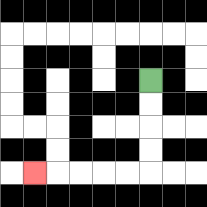{'start': '[6, 3]', 'end': '[1, 7]', 'path_directions': 'D,D,D,D,L,L,L,L,L', 'path_coordinates': '[[6, 3], [6, 4], [6, 5], [6, 6], [6, 7], [5, 7], [4, 7], [3, 7], [2, 7], [1, 7]]'}